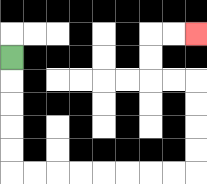{'start': '[0, 2]', 'end': '[8, 1]', 'path_directions': 'D,D,D,D,D,R,R,R,R,R,R,R,R,U,U,U,U,L,L,U,U,R,R', 'path_coordinates': '[[0, 2], [0, 3], [0, 4], [0, 5], [0, 6], [0, 7], [1, 7], [2, 7], [3, 7], [4, 7], [5, 7], [6, 7], [7, 7], [8, 7], [8, 6], [8, 5], [8, 4], [8, 3], [7, 3], [6, 3], [6, 2], [6, 1], [7, 1], [8, 1]]'}